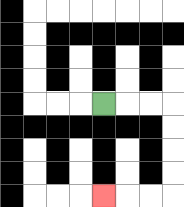{'start': '[4, 4]', 'end': '[4, 8]', 'path_directions': 'R,R,R,D,D,D,D,L,L,L', 'path_coordinates': '[[4, 4], [5, 4], [6, 4], [7, 4], [7, 5], [7, 6], [7, 7], [7, 8], [6, 8], [5, 8], [4, 8]]'}